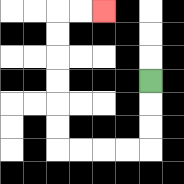{'start': '[6, 3]', 'end': '[4, 0]', 'path_directions': 'D,D,D,L,L,L,L,U,U,U,U,U,U,R,R', 'path_coordinates': '[[6, 3], [6, 4], [6, 5], [6, 6], [5, 6], [4, 6], [3, 6], [2, 6], [2, 5], [2, 4], [2, 3], [2, 2], [2, 1], [2, 0], [3, 0], [4, 0]]'}